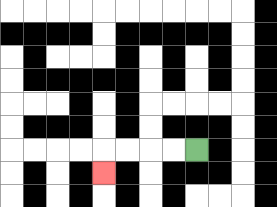{'start': '[8, 6]', 'end': '[4, 7]', 'path_directions': 'L,L,L,L,D', 'path_coordinates': '[[8, 6], [7, 6], [6, 6], [5, 6], [4, 6], [4, 7]]'}